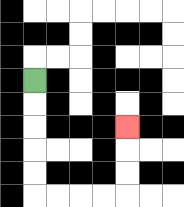{'start': '[1, 3]', 'end': '[5, 5]', 'path_directions': 'D,D,D,D,D,R,R,R,R,U,U,U', 'path_coordinates': '[[1, 3], [1, 4], [1, 5], [1, 6], [1, 7], [1, 8], [2, 8], [3, 8], [4, 8], [5, 8], [5, 7], [5, 6], [5, 5]]'}